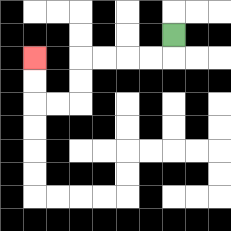{'start': '[7, 1]', 'end': '[1, 2]', 'path_directions': 'D,L,L,L,L,D,D,L,L,U,U', 'path_coordinates': '[[7, 1], [7, 2], [6, 2], [5, 2], [4, 2], [3, 2], [3, 3], [3, 4], [2, 4], [1, 4], [1, 3], [1, 2]]'}